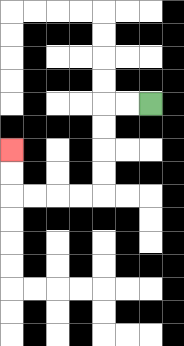{'start': '[6, 4]', 'end': '[0, 6]', 'path_directions': 'L,L,D,D,D,D,L,L,L,L,U,U', 'path_coordinates': '[[6, 4], [5, 4], [4, 4], [4, 5], [4, 6], [4, 7], [4, 8], [3, 8], [2, 8], [1, 8], [0, 8], [0, 7], [0, 6]]'}